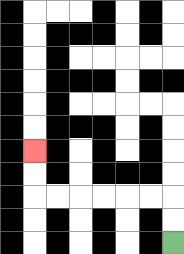{'start': '[7, 10]', 'end': '[1, 6]', 'path_directions': 'U,U,L,L,L,L,L,L,U,U', 'path_coordinates': '[[7, 10], [7, 9], [7, 8], [6, 8], [5, 8], [4, 8], [3, 8], [2, 8], [1, 8], [1, 7], [1, 6]]'}